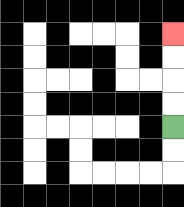{'start': '[7, 5]', 'end': '[7, 1]', 'path_directions': 'U,U,U,U', 'path_coordinates': '[[7, 5], [7, 4], [7, 3], [7, 2], [7, 1]]'}